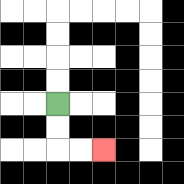{'start': '[2, 4]', 'end': '[4, 6]', 'path_directions': 'D,D,R,R', 'path_coordinates': '[[2, 4], [2, 5], [2, 6], [3, 6], [4, 6]]'}